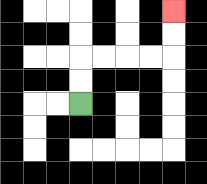{'start': '[3, 4]', 'end': '[7, 0]', 'path_directions': 'U,U,R,R,R,R,U,U', 'path_coordinates': '[[3, 4], [3, 3], [3, 2], [4, 2], [5, 2], [6, 2], [7, 2], [7, 1], [7, 0]]'}